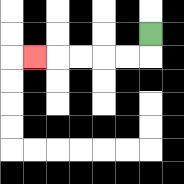{'start': '[6, 1]', 'end': '[1, 2]', 'path_directions': 'D,L,L,L,L,L', 'path_coordinates': '[[6, 1], [6, 2], [5, 2], [4, 2], [3, 2], [2, 2], [1, 2]]'}